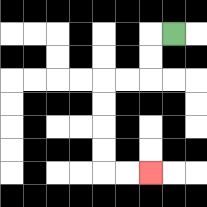{'start': '[7, 1]', 'end': '[6, 7]', 'path_directions': 'L,D,D,L,L,D,D,D,D,R,R', 'path_coordinates': '[[7, 1], [6, 1], [6, 2], [6, 3], [5, 3], [4, 3], [4, 4], [4, 5], [4, 6], [4, 7], [5, 7], [6, 7]]'}